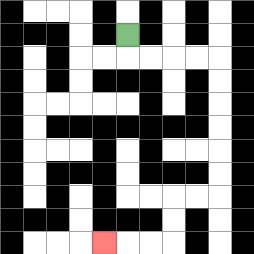{'start': '[5, 1]', 'end': '[4, 10]', 'path_directions': 'D,R,R,R,R,D,D,D,D,D,D,L,L,D,D,L,L,L', 'path_coordinates': '[[5, 1], [5, 2], [6, 2], [7, 2], [8, 2], [9, 2], [9, 3], [9, 4], [9, 5], [9, 6], [9, 7], [9, 8], [8, 8], [7, 8], [7, 9], [7, 10], [6, 10], [5, 10], [4, 10]]'}